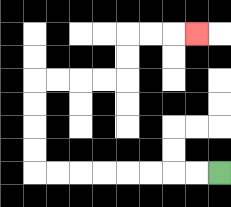{'start': '[9, 7]', 'end': '[8, 1]', 'path_directions': 'L,L,L,L,L,L,L,L,U,U,U,U,R,R,R,R,U,U,R,R,R', 'path_coordinates': '[[9, 7], [8, 7], [7, 7], [6, 7], [5, 7], [4, 7], [3, 7], [2, 7], [1, 7], [1, 6], [1, 5], [1, 4], [1, 3], [2, 3], [3, 3], [4, 3], [5, 3], [5, 2], [5, 1], [6, 1], [7, 1], [8, 1]]'}